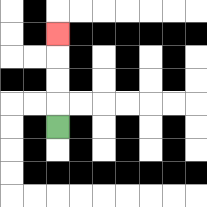{'start': '[2, 5]', 'end': '[2, 1]', 'path_directions': 'U,U,U,U', 'path_coordinates': '[[2, 5], [2, 4], [2, 3], [2, 2], [2, 1]]'}